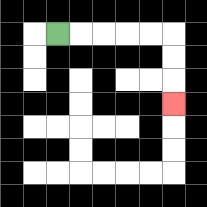{'start': '[2, 1]', 'end': '[7, 4]', 'path_directions': 'R,R,R,R,R,D,D,D', 'path_coordinates': '[[2, 1], [3, 1], [4, 1], [5, 1], [6, 1], [7, 1], [7, 2], [7, 3], [7, 4]]'}